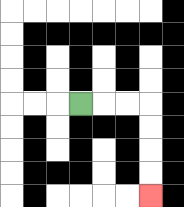{'start': '[3, 4]', 'end': '[6, 8]', 'path_directions': 'R,R,R,D,D,D,D', 'path_coordinates': '[[3, 4], [4, 4], [5, 4], [6, 4], [6, 5], [6, 6], [6, 7], [6, 8]]'}